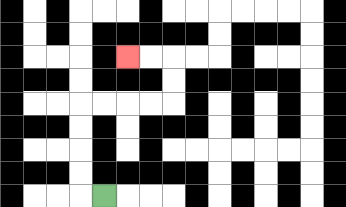{'start': '[4, 8]', 'end': '[5, 2]', 'path_directions': 'L,U,U,U,U,R,R,R,R,U,U,L,L', 'path_coordinates': '[[4, 8], [3, 8], [3, 7], [3, 6], [3, 5], [3, 4], [4, 4], [5, 4], [6, 4], [7, 4], [7, 3], [7, 2], [6, 2], [5, 2]]'}